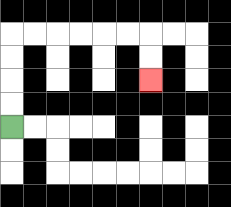{'start': '[0, 5]', 'end': '[6, 3]', 'path_directions': 'U,U,U,U,R,R,R,R,R,R,D,D', 'path_coordinates': '[[0, 5], [0, 4], [0, 3], [0, 2], [0, 1], [1, 1], [2, 1], [3, 1], [4, 1], [5, 1], [6, 1], [6, 2], [6, 3]]'}